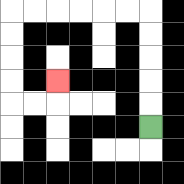{'start': '[6, 5]', 'end': '[2, 3]', 'path_directions': 'U,U,U,U,U,L,L,L,L,L,L,D,D,D,D,R,R,U', 'path_coordinates': '[[6, 5], [6, 4], [6, 3], [6, 2], [6, 1], [6, 0], [5, 0], [4, 0], [3, 0], [2, 0], [1, 0], [0, 0], [0, 1], [0, 2], [0, 3], [0, 4], [1, 4], [2, 4], [2, 3]]'}